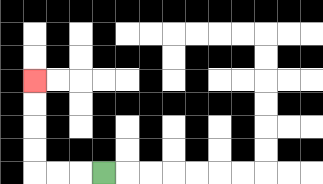{'start': '[4, 7]', 'end': '[1, 3]', 'path_directions': 'L,L,L,U,U,U,U', 'path_coordinates': '[[4, 7], [3, 7], [2, 7], [1, 7], [1, 6], [1, 5], [1, 4], [1, 3]]'}